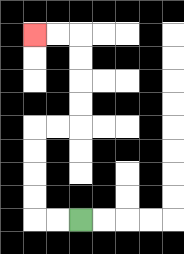{'start': '[3, 9]', 'end': '[1, 1]', 'path_directions': 'L,L,U,U,U,U,R,R,U,U,U,U,L,L', 'path_coordinates': '[[3, 9], [2, 9], [1, 9], [1, 8], [1, 7], [1, 6], [1, 5], [2, 5], [3, 5], [3, 4], [3, 3], [3, 2], [3, 1], [2, 1], [1, 1]]'}